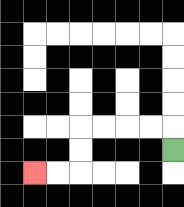{'start': '[7, 6]', 'end': '[1, 7]', 'path_directions': 'U,L,L,L,L,D,D,L,L', 'path_coordinates': '[[7, 6], [7, 5], [6, 5], [5, 5], [4, 5], [3, 5], [3, 6], [3, 7], [2, 7], [1, 7]]'}